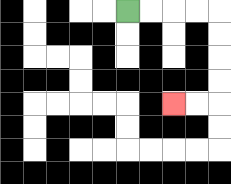{'start': '[5, 0]', 'end': '[7, 4]', 'path_directions': 'R,R,R,R,D,D,D,D,L,L', 'path_coordinates': '[[5, 0], [6, 0], [7, 0], [8, 0], [9, 0], [9, 1], [9, 2], [9, 3], [9, 4], [8, 4], [7, 4]]'}